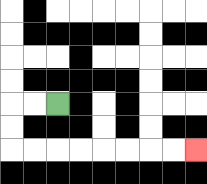{'start': '[2, 4]', 'end': '[8, 6]', 'path_directions': 'L,L,D,D,R,R,R,R,R,R,R,R', 'path_coordinates': '[[2, 4], [1, 4], [0, 4], [0, 5], [0, 6], [1, 6], [2, 6], [3, 6], [4, 6], [5, 6], [6, 6], [7, 6], [8, 6]]'}